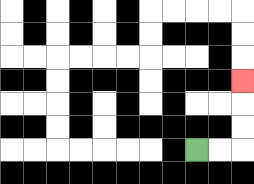{'start': '[8, 6]', 'end': '[10, 3]', 'path_directions': 'R,R,U,U,U', 'path_coordinates': '[[8, 6], [9, 6], [10, 6], [10, 5], [10, 4], [10, 3]]'}